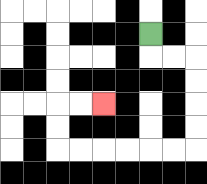{'start': '[6, 1]', 'end': '[4, 4]', 'path_directions': 'D,R,R,D,D,D,D,L,L,L,L,L,L,U,U,R,R', 'path_coordinates': '[[6, 1], [6, 2], [7, 2], [8, 2], [8, 3], [8, 4], [8, 5], [8, 6], [7, 6], [6, 6], [5, 6], [4, 6], [3, 6], [2, 6], [2, 5], [2, 4], [3, 4], [4, 4]]'}